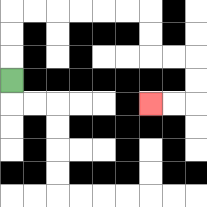{'start': '[0, 3]', 'end': '[6, 4]', 'path_directions': 'U,U,U,R,R,R,R,R,R,D,D,R,R,D,D,L,L', 'path_coordinates': '[[0, 3], [0, 2], [0, 1], [0, 0], [1, 0], [2, 0], [3, 0], [4, 0], [5, 0], [6, 0], [6, 1], [6, 2], [7, 2], [8, 2], [8, 3], [8, 4], [7, 4], [6, 4]]'}